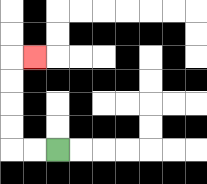{'start': '[2, 6]', 'end': '[1, 2]', 'path_directions': 'L,L,U,U,U,U,R', 'path_coordinates': '[[2, 6], [1, 6], [0, 6], [0, 5], [0, 4], [0, 3], [0, 2], [1, 2]]'}